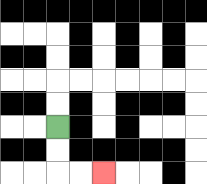{'start': '[2, 5]', 'end': '[4, 7]', 'path_directions': 'D,D,R,R', 'path_coordinates': '[[2, 5], [2, 6], [2, 7], [3, 7], [4, 7]]'}